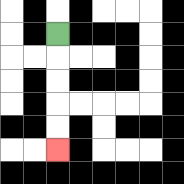{'start': '[2, 1]', 'end': '[2, 6]', 'path_directions': 'D,D,D,D,D', 'path_coordinates': '[[2, 1], [2, 2], [2, 3], [2, 4], [2, 5], [2, 6]]'}